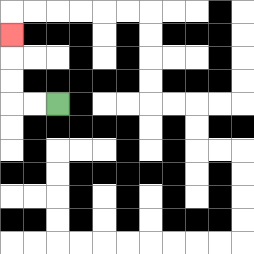{'start': '[2, 4]', 'end': '[0, 1]', 'path_directions': 'L,L,U,U,U', 'path_coordinates': '[[2, 4], [1, 4], [0, 4], [0, 3], [0, 2], [0, 1]]'}